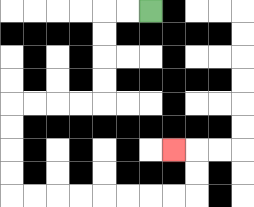{'start': '[6, 0]', 'end': '[7, 6]', 'path_directions': 'L,L,D,D,D,D,L,L,L,L,D,D,D,D,R,R,R,R,R,R,R,R,U,U,L', 'path_coordinates': '[[6, 0], [5, 0], [4, 0], [4, 1], [4, 2], [4, 3], [4, 4], [3, 4], [2, 4], [1, 4], [0, 4], [0, 5], [0, 6], [0, 7], [0, 8], [1, 8], [2, 8], [3, 8], [4, 8], [5, 8], [6, 8], [7, 8], [8, 8], [8, 7], [8, 6], [7, 6]]'}